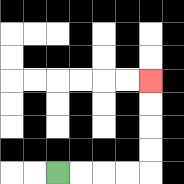{'start': '[2, 7]', 'end': '[6, 3]', 'path_directions': 'R,R,R,R,U,U,U,U', 'path_coordinates': '[[2, 7], [3, 7], [4, 7], [5, 7], [6, 7], [6, 6], [6, 5], [6, 4], [6, 3]]'}